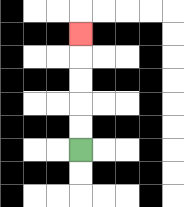{'start': '[3, 6]', 'end': '[3, 1]', 'path_directions': 'U,U,U,U,U', 'path_coordinates': '[[3, 6], [3, 5], [3, 4], [3, 3], [3, 2], [3, 1]]'}